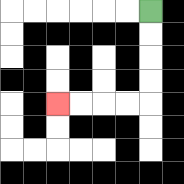{'start': '[6, 0]', 'end': '[2, 4]', 'path_directions': 'D,D,D,D,L,L,L,L', 'path_coordinates': '[[6, 0], [6, 1], [6, 2], [6, 3], [6, 4], [5, 4], [4, 4], [3, 4], [2, 4]]'}